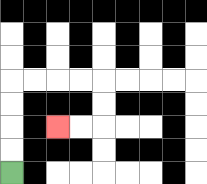{'start': '[0, 7]', 'end': '[2, 5]', 'path_directions': 'U,U,U,U,R,R,R,R,D,D,L,L', 'path_coordinates': '[[0, 7], [0, 6], [0, 5], [0, 4], [0, 3], [1, 3], [2, 3], [3, 3], [4, 3], [4, 4], [4, 5], [3, 5], [2, 5]]'}